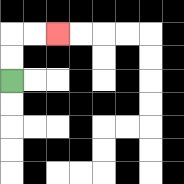{'start': '[0, 3]', 'end': '[2, 1]', 'path_directions': 'U,U,R,R', 'path_coordinates': '[[0, 3], [0, 2], [0, 1], [1, 1], [2, 1]]'}